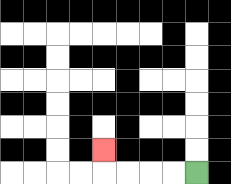{'start': '[8, 7]', 'end': '[4, 6]', 'path_directions': 'L,L,L,L,U', 'path_coordinates': '[[8, 7], [7, 7], [6, 7], [5, 7], [4, 7], [4, 6]]'}